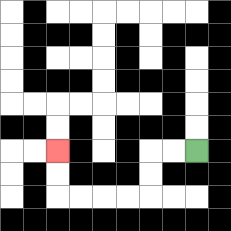{'start': '[8, 6]', 'end': '[2, 6]', 'path_directions': 'L,L,D,D,L,L,L,L,U,U', 'path_coordinates': '[[8, 6], [7, 6], [6, 6], [6, 7], [6, 8], [5, 8], [4, 8], [3, 8], [2, 8], [2, 7], [2, 6]]'}